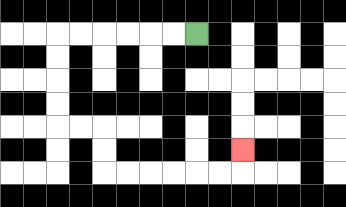{'start': '[8, 1]', 'end': '[10, 6]', 'path_directions': 'L,L,L,L,L,L,D,D,D,D,R,R,D,D,R,R,R,R,R,R,U', 'path_coordinates': '[[8, 1], [7, 1], [6, 1], [5, 1], [4, 1], [3, 1], [2, 1], [2, 2], [2, 3], [2, 4], [2, 5], [3, 5], [4, 5], [4, 6], [4, 7], [5, 7], [6, 7], [7, 7], [8, 7], [9, 7], [10, 7], [10, 6]]'}